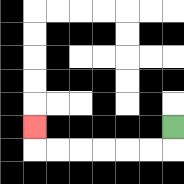{'start': '[7, 5]', 'end': '[1, 5]', 'path_directions': 'D,L,L,L,L,L,L,U', 'path_coordinates': '[[7, 5], [7, 6], [6, 6], [5, 6], [4, 6], [3, 6], [2, 6], [1, 6], [1, 5]]'}